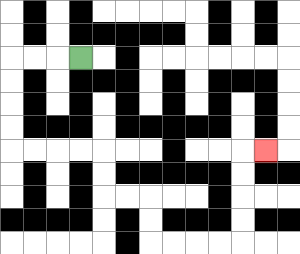{'start': '[3, 2]', 'end': '[11, 6]', 'path_directions': 'L,L,L,D,D,D,D,R,R,R,R,D,D,R,R,D,D,R,R,R,R,U,U,U,U,R', 'path_coordinates': '[[3, 2], [2, 2], [1, 2], [0, 2], [0, 3], [0, 4], [0, 5], [0, 6], [1, 6], [2, 6], [3, 6], [4, 6], [4, 7], [4, 8], [5, 8], [6, 8], [6, 9], [6, 10], [7, 10], [8, 10], [9, 10], [10, 10], [10, 9], [10, 8], [10, 7], [10, 6], [11, 6]]'}